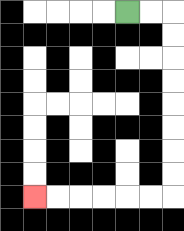{'start': '[5, 0]', 'end': '[1, 8]', 'path_directions': 'R,R,D,D,D,D,D,D,D,D,L,L,L,L,L,L', 'path_coordinates': '[[5, 0], [6, 0], [7, 0], [7, 1], [7, 2], [7, 3], [7, 4], [7, 5], [7, 6], [7, 7], [7, 8], [6, 8], [5, 8], [4, 8], [3, 8], [2, 8], [1, 8]]'}